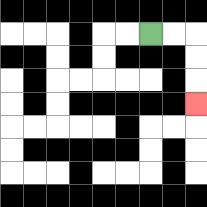{'start': '[6, 1]', 'end': '[8, 4]', 'path_directions': 'R,R,D,D,D', 'path_coordinates': '[[6, 1], [7, 1], [8, 1], [8, 2], [8, 3], [8, 4]]'}